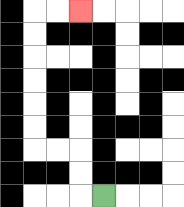{'start': '[4, 8]', 'end': '[3, 0]', 'path_directions': 'L,U,U,L,L,U,U,U,U,U,U,R,R', 'path_coordinates': '[[4, 8], [3, 8], [3, 7], [3, 6], [2, 6], [1, 6], [1, 5], [1, 4], [1, 3], [1, 2], [1, 1], [1, 0], [2, 0], [3, 0]]'}